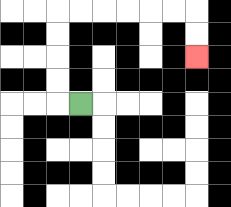{'start': '[3, 4]', 'end': '[8, 2]', 'path_directions': 'L,U,U,U,U,R,R,R,R,R,R,D,D', 'path_coordinates': '[[3, 4], [2, 4], [2, 3], [2, 2], [2, 1], [2, 0], [3, 0], [4, 0], [5, 0], [6, 0], [7, 0], [8, 0], [8, 1], [8, 2]]'}